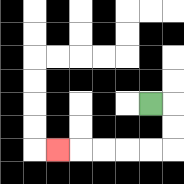{'start': '[6, 4]', 'end': '[2, 6]', 'path_directions': 'R,D,D,L,L,L,L,L', 'path_coordinates': '[[6, 4], [7, 4], [7, 5], [7, 6], [6, 6], [5, 6], [4, 6], [3, 6], [2, 6]]'}